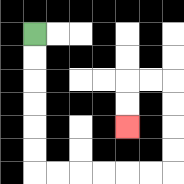{'start': '[1, 1]', 'end': '[5, 5]', 'path_directions': 'D,D,D,D,D,D,R,R,R,R,R,R,U,U,U,U,L,L,D,D', 'path_coordinates': '[[1, 1], [1, 2], [1, 3], [1, 4], [1, 5], [1, 6], [1, 7], [2, 7], [3, 7], [4, 7], [5, 7], [6, 7], [7, 7], [7, 6], [7, 5], [7, 4], [7, 3], [6, 3], [5, 3], [5, 4], [5, 5]]'}